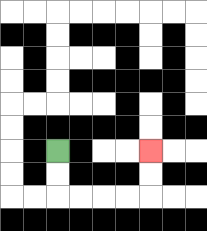{'start': '[2, 6]', 'end': '[6, 6]', 'path_directions': 'D,D,R,R,R,R,U,U', 'path_coordinates': '[[2, 6], [2, 7], [2, 8], [3, 8], [4, 8], [5, 8], [6, 8], [6, 7], [6, 6]]'}